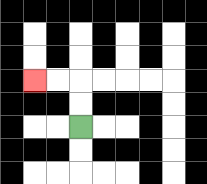{'start': '[3, 5]', 'end': '[1, 3]', 'path_directions': 'U,U,L,L', 'path_coordinates': '[[3, 5], [3, 4], [3, 3], [2, 3], [1, 3]]'}